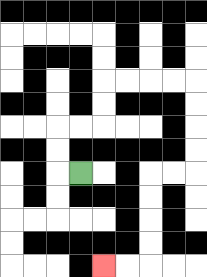{'start': '[3, 7]', 'end': '[4, 11]', 'path_directions': 'L,U,U,R,R,U,U,R,R,R,R,D,D,D,D,L,L,D,D,D,D,L,L', 'path_coordinates': '[[3, 7], [2, 7], [2, 6], [2, 5], [3, 5], [4, 5], [4, 4], [4, 3], [5, 3], [6, 3], [7, 3], [8, 3], [8, 4], [8, 5], [8, 6], [8, 7], [7, 7], [6, 7], [6, 8], [6, 9], [6, 10], [6, 11], [5, 11], [4, 11]]'}